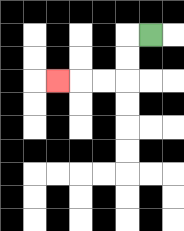{'start': '[6, 1]', 'end': '[2, 3]', 'path_directions': 'L,D,D,L,L,L', 'path_coordinates': '[[6, 1], [5, 1], [5, 2], [5, 3], [4, 3], [3, 3], [2, 3]]'}